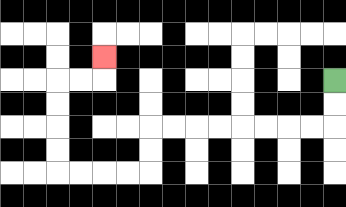{'start': '[14, 3]', 'end': '[4, 2]', 'path_directions': 'D,D,L,L,L,L,L,L,L,L,D,D,L,L,L,L,U,U,U,U,R,R,U', 'path_coordinates': '[[14, 3], [14, 4], [14, 5], [13, 5], [12, 5], [11, 5], [10, 5], [9, 5], [8, 5], [7, 5], [6, 5], [6, 6], [6, 7], [5, 7], [4, 7], [3, 7], [2, 7], [2, 6], [2, 5], [2, 4], [2, 3], [3, 3], [4, 3], [4, 2]]'}